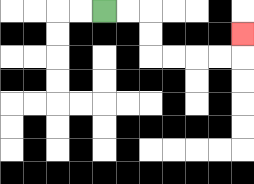{'start': '[4, 0]', 'end': '[10, 1]', 'path_directions': 'R,R,D,D,R,R,R,R,U', 'path_coordinates': '[[4, 0], [5, 0], [6, 0], [6, 1], [6, 2], [7, 2], [8, 2], [9, 2], [10, 2], [10, 1]]'}